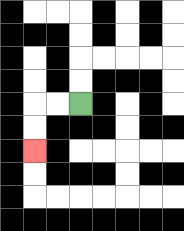{'start': '[3, 4]', 'end': '[1, 6]', 'path_directions': 'L,L,D,D', 'path_coordinates': '[[3, 4], [2, 4], [1, 4], [1, 5], [1, 6]]'}